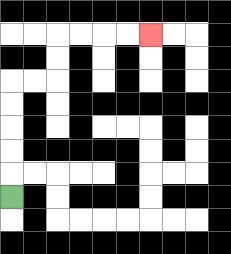{'start': '[0, 8]', 'end': '[6, 1]', 'path_directions': 'U,U,U,U,U,R,R,U,U,R,R,R,R', 'path_coordinates': '[[0, 8], [0, 7], [0, 6], [0, 5], [0, 4], [0, 3], [1, 3], [2, 3], [2, 2], [2, 1], [3, 1], [4, 1], [5, 1], [6, 1]]'}